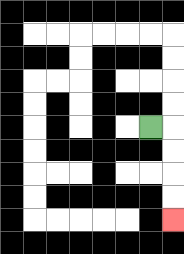{'start': '[6, 5]', 'end': '[7, 9]', 'path_directions': 'R,D,D,D,D', 'path_coordinates': '[[6, 5], [7, 5], [7, 6], [7, 7], [7, 8], [7, 9]]'}